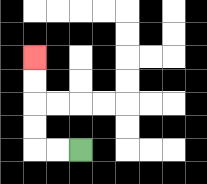{'start': '[3, 6]', 'end': '[1, 2]', 'path_directions': 'L,L,U,U,U,U', 'path_coordinates': '[[3, 6], [2, 6], [1, 6], [1, 5], [1, 4], [1, 3], [1, 2]]'}